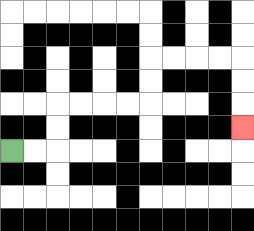{'start': '[0, 6]', 'end': '[10, 5]', 'path_directions': 'R,R,U,U,R,R,R,R,U,U,R,R,R,R,D,D,D', 'path_coordinates': '[[0, 6], [1, 6], [2, 6], [2, 5], [2, 4], [3, 4], [4, 4], [5, 4], [6, 4], [6, 3], [6, 2], [7, 2], [8, 2], [9, 2], [10, 2], [10, 3], [10, 4], [10, 5]]'}